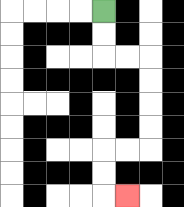{'start': '[4, 0]', 'end': '[5, 8]', 'path_directions': 'D,D,R,R,D,D,D,D,L,L,D,D,R', 'path_coordinates': '[[4, 0], [4, 1], [4, 2], [5, 2], [6, 2], [6, 3], [6, 4], [6, 5], [6, 6], [5, 6], [4, 6], [4, 7], [4, 8], [5, 8]]'}